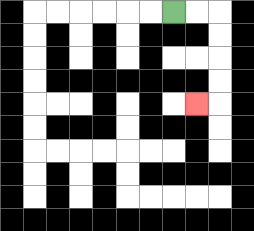{'start': '[7, 0]', 'end': '[8, 4]', 'path_directions': 'R,R,D,D,D,D,L', 'path_coordinates': '[[7, 0], [8, 0], [9, 0], [9, 1], [9, 2], [9, 3], [9, 4], [8, 4]]'}